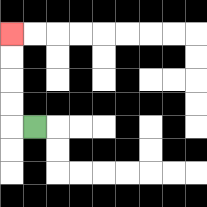{'start': '[1, 5]', 'end': '[0, 1]', 'path_directions': 'L,U,U,U,U', 'path_coordinates': '[[1, 5], [0, 5], [0, 4], [0, 3], [0, 2], [0, 1]]'}